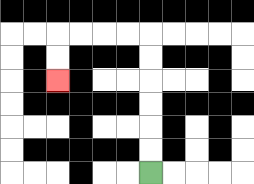{'start': '[6, 7]', 'end': '[2, 3]', 'path_directions': 'U,U,U,U,U,U,L,L,L,L,D,D', 'path_coordinates': '[[6, 7], [6, 6], [6, 5], [6, 4], [6, 3], [6, 2], [6, 1], [5, 1], [4, 1], [3, 1], [2, 1], [2, 2], [2, 3]]'}